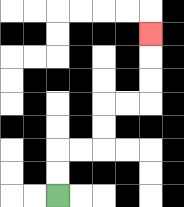{'start': '[2, 8]', 'end': '[6, 1]', 'path_directions': 'U,U,R,R,U,U,R,R,U,U,U', 'path_coordinates': '[[2, 8], [2, 7], [2, 6], [3, 6], [4, 6], [4, 5], [4, 4], [5, 4], [6, 4], [6, 3], [6, 2], [6, 1]]'}